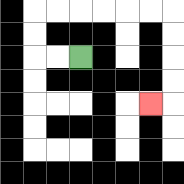{'start': '[3, 2]', 'end': '[6, 4]', 'path_directions': 'L,L,U,U,R,R,R,R,R,R,D,D,D,D,L', 'path_coordinates': '[[3, 2], [2, 2], [1, 2], [1, 1], [1, 0], [2, 0], [3, 0], [4, 0], [5, 0], [6, 0], [7, 0], [7, 1], [7, 2], [7, 3], [7, 4], [6, 4]]'}